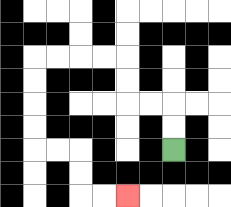{'start': '[7, 6]', 'end': '[5, 8]', 'path_directions': 'U,U,L,L,U,U,L,L,L,L,D,D,D,D,R,R,D,D,R,R', 'path_coordinates': '[[7, 6], [7, 5], [7, 4], [6, 4], [5, 4], [5, 3], [5, 2], [4, 2], [3, 2], [2, 2], [1, 2], [1, 3], [1, 4], [1, 5], [1, 6], [2, 6], [3, 6], [3, 7], [3, 8], [4, 8], [5, 8]]'}